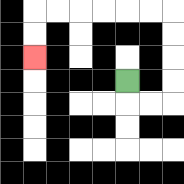{'start': '[5, 3]', 'end': '[1, 2]', 'path_directions': 'D,R,R,U,U,U,U,L,L,L,L,L,L,D,D', 'path_coordinates': '[[5, 3], [5, 4], [6, 4], [7, 4], [7, 3], [7, 2], [7, 1], [7, 0], [6, 0], [5, 0], [4, 0], [3, 0], [2, 0], [1, 0], [1, 1], [1, 2]]'}